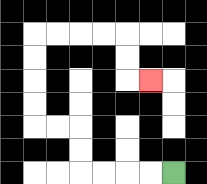{'start': '[7, 7]', 'end': '[6, 3]', 'path_directions': 'L,L,L,L,U,U,L,L,U,U,U,U,R,R,R,R,D,D,R', 'path_coordinates': '[[7, 7], [6, 7], [5, 7], [4, 7], [3, 7], [3, 6], [3, 5], [2, 5], [1, 5], [1, 4], [1, 3], [1, 2], [1, 1], [2, 1], [3, 1], [4, 1], [5, 1], [5, 2], [5, 3], [6, 3]]'}